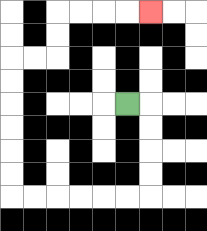{'start': '[5, 4]', 'end': '[6, 0]', 'path_directions': 'R,D,D,D,D,L,L,L,L,L,L,U,U,U,U,U,U,R,R,U,U,R,R,R,R', 'path_coordinates': '[[5, 4], [6, 4], [6, 5], [6, 6], [6, 7], [6, 8], [5, 8], [4, 8], [3, 8], [2, 8], [1, 8], [0, 8], [0, 7], [0, 6], [0, 5], [0, 4], [0, 3], [0, 2], [1, 2], [2, 2], [2, 1], [2, 0], [3, 0], [4, 0], [5, 0], [6, 0]]'}